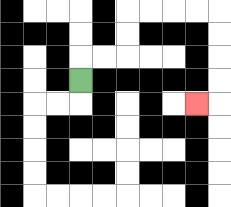{'start': '[3, 3]', 'end': '[8, 4]', 'path_directions': 'U,R,R,U,U,R,R,R,R,D,D,D,D,L', 'path_coordinates': '[[3, 3], [3, 2], [4, 2], [5, 2], [5, 1], [5, 0], [6, 0], [7, 0], [8, 0], [9, 0], [9, 1], [9, 2], [9, 3], [9, 4], [8, 4]]'}